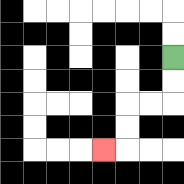{'start': '[7, 2]', 'end': '[4, 6]', 'path_directions': 'D,D,L,L,D,D,L', 'path_coordinates': '[[7, 2], [7, 3], [7, 4], [6, 4], [5, 4], [5, 5], [5, 6], [4, 6]]'}